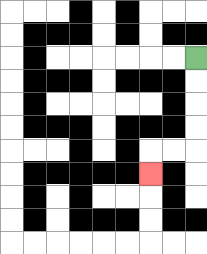{'start': '[8, 2]', 'end': '[6, 7]', 'path_directions': 'D,D,D,D,L,L,D', 'path_coordinates': '[[8, 2], [8, 3], [8, 4], [8, 5], [8, 6], [7, 6], [6, 6], [6, 7]]'}